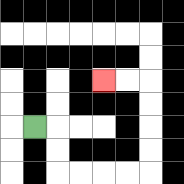{'start': '[1, 5]', 'end': '[4, 3]', 'path_directions': 'R,D,D,R,R,R,R,U,U,U,U,L,L', 'path_coordinates': '[[1, 5], [2, 5], [2, 6], [2, 7], [3, 7], [4, 7], [5, 7], [6, 7], [6, 6], [6, 5], [6, 4], [6, 3], [5, 3], [4, 3]]'}